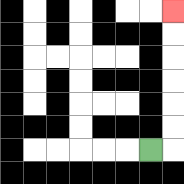{'start': '[6, 6]', 'end': '[7, 0]', 'path_directions': 'R,U,U,U,U,U,U', 'path_coordinates': '[[6, 6], [7, 6], [7, 5], [7, 4], [7, 3], [7, 2], [7, 1], [7, 0]]'}